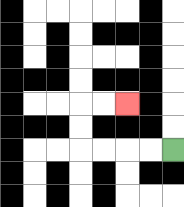{'start': '[7, 6]', 'end': '[5, 4]', 'path_directions': 'L,L,L,L,U,U,R,R', 'path_coordinates': '[[7, 6], [6, 6], [5, 6], [4, 6], [3, 6], [3, 5], [3, 4], [4, 4], [5, 4]]'}